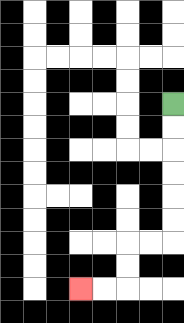{'start': '[7, 4]', 'end': '[3, 12]', 'path_directions': 'D,D,D,D,D,D,L,L,D,D,L,L', 'path_coordinates': '[[7, 4], [7, 5], [7, 6], [7, 7], [7, 8], [7, 9], [7, 10], [6, 10], [5, 10], [5, 11], [5, 12], [4, 12], [3, 12]]'}